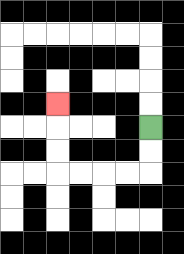{'start': '[6, 5]', 'end': '[2, 4]', 'path_directions': 'D,D,L,L,L,L,U,U,U', 'path_coordinates': '[[6, 5], [6, 6], [6, 7], [5, 7], [4, 7], [3, 7], [2, 7], [2, 6], [2, 5], [2, 4]]'}